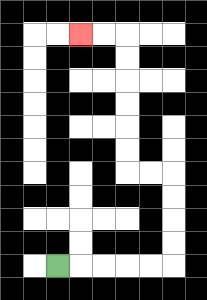{'start': '[2, 11]', 'end': '[3, 1]', 'path_directions': 'R,R,R,R,R,U,U,U,U,L,L,U,U,U,U,U,U,L,L', 'path_coordinates': '[[2, 11], [3, 11], [4, 11], [5, 11], [6, 11], [7, 11], [7, 10], [7, 9], [7, 8], [7, 7], [6, 7], [5, 7], [5, 6], [5, 5], [5, 4], [5, 3], [5, 2], [5, 1], [4, 1], [3, 1]]'}